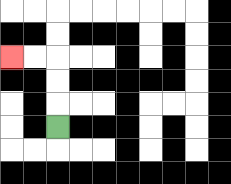{'start': '[2, 5]', 'end': '[0, 2]', 'path_directions': 'U,U,U,L,L', 'path_coordinates': '[[2, 5], [2, 4], [2, 3], [2, 2], [1, 2], [0, 2]]'}